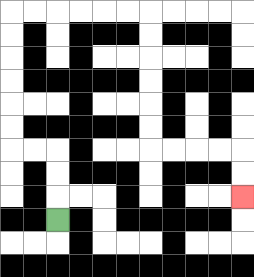{'start': '[2, 9]', 'end': '[10, 8]', 'path_directions': 'U,U,U,L,L,U,U,U,U,U,U,R,R,R,R,R,R,D,D,D,D,D,D,R,R,R,R,D,D', 'path_coordinates': '[[2, 9], [2, 8], [2, 7], [2, 6], [1, 6], [0, 6], [0, 5], [0, 4], [0, 3], [0, 2], [0, 1], [0, 0], [1, 0], [2, 0], [3, 0], [4, 0], [5, 0], [6, 0], [6, 1], [6, 2], [6, 3], [6, 4], [6, 5], [6, 6], [7, 6], [8, 6], [9, 6], [10, 6], [10, 7], [10, 8]]'}